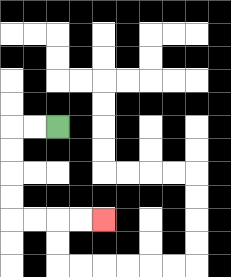{'start': '[2, 5]', 'end': '[4, 9]', 'path_directions': 'L,L,D,D,D,D,R,R,R,R', 'path_coordinates': '[[2, 5], [1, 5], [0, 5], [0, 6], [0, 7], [0, 8], [0, 9], [1, 9], [2, 9], [3, 9], [4, 9]]'}